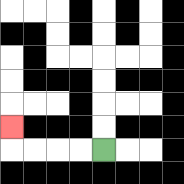{'start': '[4, 6]', 'end': '[0, 5]', 'path_directions': 'L,L,L,L,U', 'path_coordinates': '[[4, 6], [3, 6], [2, 6], [1, 6], [0, 6], [0, 5]]'}